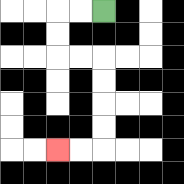{'start': '[4, 0]', 'end': '[2, 6]', 'path_directions': 'L,L,D,D,R,R,D,D,D,D,L,L', 'path_coordinates': '[[4, 0], [3, 0], [2, 0], [2, 1], [2, 2], [3, 2], [4, 2], [4, 3], [4, 4], [4, 5], [4, 6], [3, 6], [2, 6]]'}